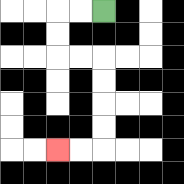{'start': '[4, 0]', 'end': '[2, 6]', 'path_directions': 'L,L,D,D,R,R,D,D,D,D,L,L', 'path_coordinates': '[[4, 0], [3, 0], [2, 0], [2, 1], [2, 2], [3, 2], [4, 2], [4, 3], [4, 4], [4, 5], [4, 6], [3, 6], [2, 6]]'}